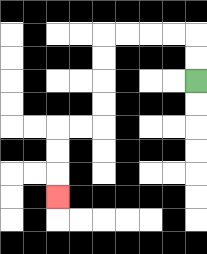{'start': '[8, 3]', 'end': '[2, 8]', 'path_directions': 'U,U,L,L,L,L,D,D,D,D,L,L,D,D,D', 'path_coordinates': '[[8, 3], [8, 2], [8, 1], [7, 1], [6, 1], [5, 1], [4, 1], [4, 2], [4, 3], [4, 4], [4, 5], [3, 5], [2, 5], [2, 6], [2, 7], [2, 8]]'}